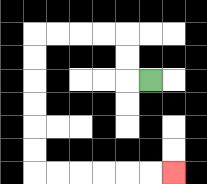{'start': '[6, 3]', 'end': '[7, 7]', 'path_directions': 'L,U,U,L,L,L,L,D,D,D,D,D,D,R,R,R,R,R,R', 'path_coordinates': '[[6, 3], [5, 3], [5, 2], [5, 1], [4, 1], [3, 1], [2, 1], [1, 1], [1, 2], [1, 3], [1, 4], [1, 5], [1, 6], [1, 7], [2, 7], [3, 7], [4, 7], [5, 7], [6, 7], [7, 7]]'}